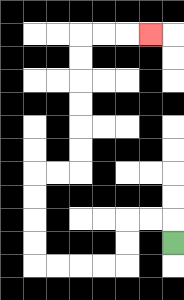{'start': '[7, 10]', 'end': '[6, 1]', 'path_directions': 'U,L,L,D,D,L,L,L,L,U,U,U,U,R,R,U,U,U,U,U,U,R,R,R', 'path_coordinates': '[[7, 10], [7, 9], [6, 9], [5, 9], [5, 10], [5, 11], [4, 11], [3, 11], [2, 11], [1, 11], [1, 10], [1, 9], [1, 8], [1, 7], [2, 7], [3, 7], [3, 6], [3, 5], [3, 4], [3, 3], [3, 2], [3, 1], [4, 1], [5, 1], [6, 1]]'}